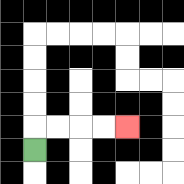{'start': '[1, 6]', 'end': '[5, 5]', 'path_directions': 'U,R,R,R,R', 'path_coordinates': '[[1, 6], [1, 5], [2, 5], [3, 5], [4, 5], [5, 5]]'}